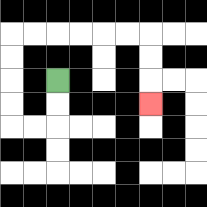{'start': '[2, 3]', 'end': '[6, 4]', 'path_directions': 'D,D,L,L,U,U,U,U,R,R,R,R,R,R,D,D,D', 'path_coordinates': '[[2, 3], [2, 4], [2, 5], [1, 5], [0, 5], [0, 4], [0, 3], [0, 2], [0, 1], [1, 1], [2, 1], [3, 1], [4, 1], [5, 1], [6, 1], [6, 2], [6, 3], [6, 4]]'}